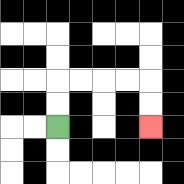{'start': '[2, 5]', 'end': '[6, 5]', 'path_directions': 'U,U,R,R,R,R,D,D', 'path_coordinates': '[[2, 5], [2, 4], [2, 3], [3, 3], [4, 3], [5, 3], [6, 3], [6, 4], [6, 5]]'}